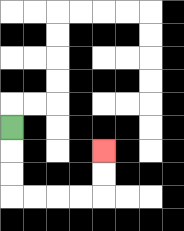{'start': '[0, 5]', 'end': '[4, 6]', 'path_directions': 'D,D,D,R,R,R,R,U,U', 'path_coordinates': '[[0, 5], [0, 6], [0, 7], [0, 8], [1, 8], [2, 8], [3, 8], [4, 8], [4, 7], [4, 6]]'}